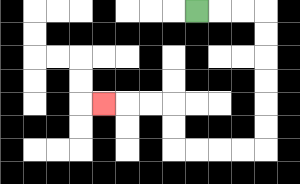{'start': '[8, 0]', 'end': '[4, 4]', 'path_directions': 'R,R,R,D,D,D,D,D,D,L,L,L,L,U,U,L,L,L', 'path_coordinates': '[[8, 0], [9, 0], [10, 0], [11, 0], [11, 1], [11, 2], [11, 3], [11, 4], [11, 5], [11, 6], [10, 6], [9, 6], [8, 6], [7, 6], [7, 5], [7, 4], [6, 4], [5, 4], [4, 4]]'}